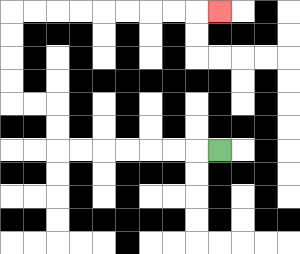{'start': '[9, 6]', 'end': '[9, 0]', 'path_directions': 'L,L,L,L,L,L,L,U,U,L,L,U,U,U,U,R,R,R,R,R,R,R,R,R', 'path_coordinates': '[[9, 6], [8, 6], [7, 6], [6, 6], [5, 6], [4, 6], [3, 6], [2, 6], [2, 5], [2, 4], [1, 4], [0, 4], [0, 3], [0, 2], [0, 1], [0, 0], [1, 0], [2, 0], [3, 0], [4, 0], [5, 0], [6, 0], [7, 0], [8, 0], [9, 0]]'}